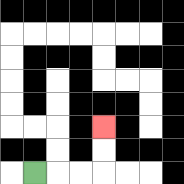{'start': '[1, 7]', 'end': '[4, 5]', 'path_directions': 'R,R,R,U,U', 'path_coordinates': '[[1, 7], [2, 7], [3, 7], [4, 7], [4, 6], [4, 5]]'}